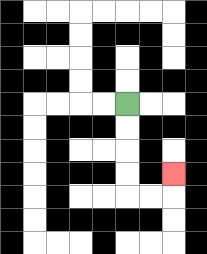{'start': '[5, 4]', 'end': '[7, 7]', 'path_directions': 'D,D,D,D,R,R,U', 'path_coordinates': '[[5, 4], [5, 5], [5, 6], [5, 7], [5, 8], [6, 8], [7, 8], [7, 7]]'}